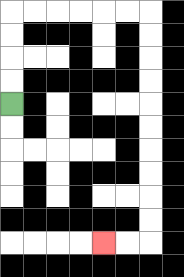{'start': '[0, 4]', 'end': '[4, 10]', 'path_directions': 'U,U,U,U,R,R,R,R,R,R,D,D,D,D,D,D,D,D,D,D,L,L', 'path_coordinates': '[[0, 4], [0, 3], [0, 2], [0, 1], [0, 0], [1, 0], [2, 0], [3, 0], [4, 0], [5, 0], [6, 0], [6, 1], [6, 2], [6, 3], [6, 4], [6, 5], [6, 6], [6, 7], [6, 8], [6, 9], [6, 10], [5, 10], [4, 10]]'}